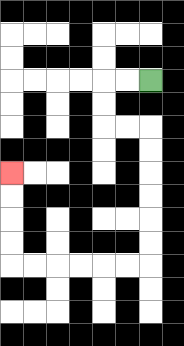{'start': '[6, 3]', 'end': '[0, 7]', 'path_directions': 'L,L,D,D,R,R,D,D,D,D,D,D,L,L,L,L,L,L,U,U,U,U', 'path_coordinates': '[[6, 3], [5, 3], [4, 3], [4, 4], [4, 5], [5, 5], [6, 5], [6, 6], [6, 7], [6, 8], [6, 9], [6, 10], [6, 11], [5, 11], [4, 11], [3, 11], [2, 11], [1, 11], [0, 11], [0, 10], [0, 9], [0, 8], [0, 7]]'}